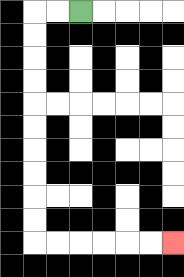{'start': '[3, 0]', 'end': '[7, 10]', 'path_directions': 'L,L,D,D,D,D,D,D,D,D,D,D,R,R,R,R,R,R', 'path_coordinates': '[[3, 0], [2, 0], [1, 0], [1, 1], [1, 2], [1, 3], [1, 4], [1, 5], [1, 6], [1, 7], [1, 8], [1, 9], [1, 10], [2, 10], [3, 10], [4, 10], [5, 10], [6, 10], [7, 10]]'}